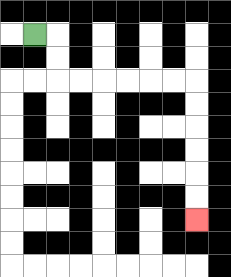{'start': '[1, 1]', 'end': '[8, 9]', 'path_directions': 'R,D,D,R,R,R,R,R,R,D,D,D,D,D,D', 'path_coordinates': '[[1, 1], [2, 1], [2, 2], [2, 3], [3, 3], [4, 3], [5, 3], [6, 3], [7, 3], [8, 3], [8, 4], [8, 5], [8, 6], [8, 7], [8, 8], [8, 9]]'}